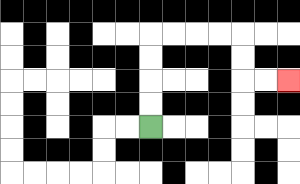{'start': '[6, 5]', 'end': '[12, 3]', 'path_directions': 'U,U,U,U,R,R,R,R,D,D,R,R', 'path_coordinates': '[[6, 5], [6, 4], [6, 3], [6, 2], [6, 1], [7, 1], [8, 1], [9, 1], [10, 1], [10, 2], [10, 3], [11, 3], [12, 3]]'}